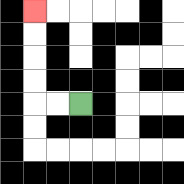{'start': '[3, 4]', 'end': '[1, 0]', 'path_directions': 'L,L,U,U,U,U', 'path_coordinates': '[[3, 4], [2, 4], [1, 4], [1, 3], [1, 2], [1, 1], [1, 0]]'}